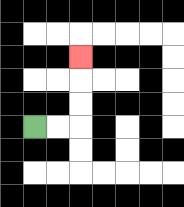{'start': '[1, 5]', 'end': '[3, 2]', 'path_directions': 'R,R,U,U,U', 'path_coordinates': '[[1, 5], [2, 5], [3, 5], [3, 4], [3, 3], [3, 2]]'}